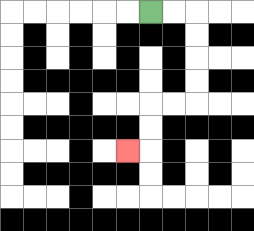{'start': '[6, 0]', 'end': '[5, 6]', 'path_directions': 'R,R,D,D,D,D,L,L,D,D,L', 'path_coordinates': '[[6, 0], [7, 0], [8, 0], [8, 1], [8, 2], [8, 3], [8, 4], [7, 4], [6, 4], [6, 5], [6, 6], [5, 6]]'}